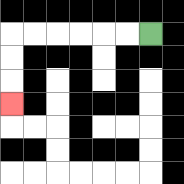{'start': '[6, 1]', 'end': '[0, 4]', 'path_directions': 'L,L,L,L,L,L,D,D,D', 'path_coordinates': '[[6, 1], [5, 1], [4, 1], [3, 1], [2, 1], [1, 1], [0, 1], [0, 2], [0, 3], [0, 4]]'}